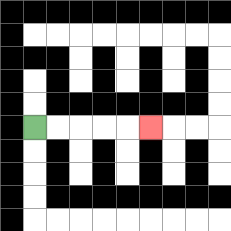{'start': '[1, 5]', 'end': '[6, 5]', 'path_directions': 'R,R,R,R,R', 'path_coordinates': '[[1, 5], [2, 5], [3, 5], [4, 5], [5, 5], [6, 5]]'}